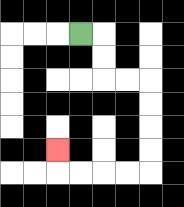{'start': '[3, 1]', 'end': '[2, 6]', 'path_directions': 'R,D,D,R,R,D,D,D,D,L,L,L,L,U', 'path_coordinates': '[[3, 1], [4, 1], [4, 2], [4, 3], [5, 3], [6, 3], [6, 4], [6, 5], [6, 6], [6, 7], [5, 7], [4, 7], [3, 7], [2, 7], [2, 6]]'}